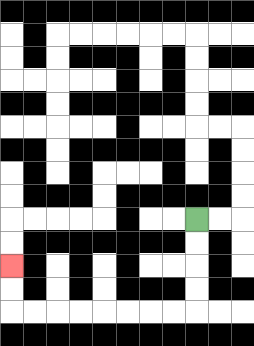{'start': '[8, 9]', 'end': '[0, 11]', 'path_directions': 'D,D,D,D,L,L,L,L,L,L,L,L,U,U', 'path_coordinates': '[[8, 9], [8, 10], [8, 11], [8, 12], [8, 13], [7, 13], [6, 13], [5, 13], [4, 13], [3, 13], [2, 13], [1, 13], [0, 13], [0, 12], [0, 11]]'}